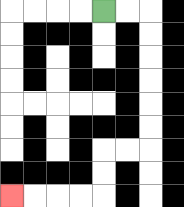{'start': '[4, 0]', 'end': '[0, 8]', 'path_directions': 'R,R,D,D,D,D,D,D,L,L,D,D,L,L,L,L', 'path_coordinates': '[[4, 0], [5, 0], [6, 0], [6, 1], [6, 2], [6, 3], [6, 4], [6, 5], [6, 6], [5, 6], [4, 6], [4, 7], [4, 8], [3, 8], [2, 8], [1, 8], [0, 8]]'}